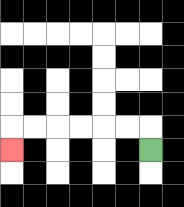{'start': '[6, 6]', 'end': '[0, 6]', 'path_directions': 'U,L,L,L,L,L,L,D', 'path_coordinates': '[[6, 6], [6, 5], [5, 5], [4, 5], [3, 5], [2, 5], [1, 5], [0, 5], [0, 6]]'}